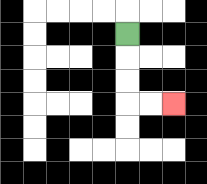{'start': '[5, 1]', 'end': '[7, 4]', 'path_directions': 'D,D,D,R,R', 'path_coordinates': '[[5, 1], [5, 2], [5, 3], [5, 4], [6, 4], [7, 4]]'}